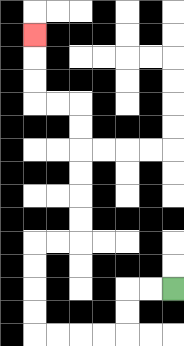{'start': '[7, 12]', 'end': '[1, 1]', 'path_directions': 'L,L,D,D,L,L,L,L,U,U,U,U,R,R,U,U,U,U,U,U,L,L,U,U,U', 'path_coordinates': '[[7, 12], [6, 12], [5, 12], [5, 13], [5, 14], [4, 14], [3, 14], [2, 14], [1, 14], [1, 13], [1, 12], [1, 11], [1, 10], [2, 10], [3, 10], [3, 9], [3, 8], [3, 7], [3, 6], [3, 5], [3, 4], [2, 4], [1, 4], [1, 3], [1, 2], [1, 1]]'}